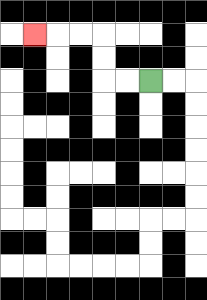{'start': '[6, 3]', 'end': '[1, 1]', 'path_directions': 'L,L,U,U,L,L,L', 'path_coordinates': '[[6, 3], [5, 3], [4, 3], [4, 2], [4, 1], [3, 1], [2, 1], [1, 1]]'}